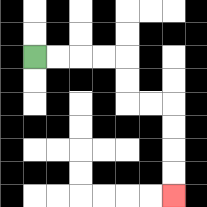{'start': '[1, 2]', 'end': '[7, 8]', 'path_directions': 'R,R,R,R,D,D,R,R,D,D,D,D', 'path_coordinates': '[[1, 2], [2, 2], [3, 2], [4, 2], [5, 2], [5, 3], [5, 4], [6, 4], [7, 4], [7, 5], [7, 6], [7, 7], [7, 8]]'}